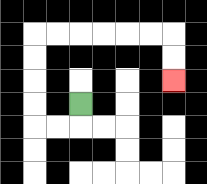{'start': '[3, 4]', 'end': '[7, 3]', 'path_directions': 'D,L,L,U,U,U,U,R,R,R,R,R,R,D,D', 'path_coordinates': '[[3, 4], [3, 5], [2, 5], [1, 5], [1, 4], [1, 3], [1, 2], [1, 1], [2, 1], [3, 1], [4, 1], [5, 1], [6, 1], [7, 1], [7, 2], [7, 3]]'}